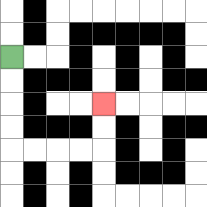{'start': '[0, 2]', 'end': '[4, 4]', 'path_directions': 'D,D,D,D,R,R,R,R,U,U', 'path_coordinates': '[[0, 2], [0, 3], [0, 4], [0, 5], [0, 6], [1, 6], [2, 6], [3, 6], [4, 6], [4, 5], [4, 4]]'}